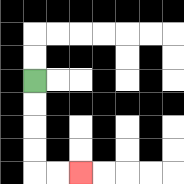{'start': '[1, 3]', 'end': '[3, 7]', 'path_directions': 'D,D,D,D,R,R', 'path_coordinates': '[[1, 3], [1, 4], [1, 5], [1, 6], [1, 7], [2, 7], [3, 7]]'}